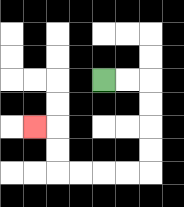{'start': '[4, 3]', 'end': '[1, 5]', 'path_directions': 'R,R,D,D,D,D,L,L,L,L,U,U,L', 'path_coordinates': '[[4, 3], [5, 3], [6, 3], [6, 4], [6, 5], [6, 6], [6, 7], [5, 7], [4, 7], [3, 7], [2, 7], [2, 6], [2, 5], [1, 5]]'}